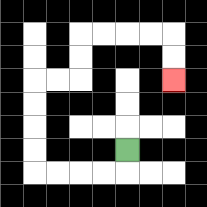{'start': '[5, 6]', 'end': '[7, 3]', 'path_directions': 'D,L,L,L,L,U,U,U,U,R,R,U,U,R,R,R,R,D,D', 'path_coordinates': '[[5, 6], [5, 7], [4, 7], [3, 7], [2, 7], [1, 7], [1, 6], [1, 5], [1, 4], [1, 3], [2, 3], [3, 3], [3, 2], [3, 1], [4, 1], [5, 1], [6, 1], [7, 1], [7, 2], [7, 3]]'}